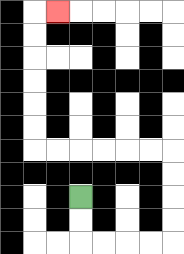{'start': '[3, 8]', 'end': '[2, 0]', 'path_directions': 'D,D,R,R,R,R,U,U,U,U,L,L,L,L,L,L,U,U,U,U,U,U,R', 'path_coordinates': '[[3, 8], [3, 9], [3, 10], [4, 10], [5, 10], [6, 10], [7, 10], [7, 9], [7, 8], [7, 7], [7, 6], [6, 6], [5, 6], [4, 6], [3, 6], [2, 6], [1, 6], [1, 5], [1, 4], [1, 3], [1, 2], [1, 1], [1, 0], [2, 0]]'}